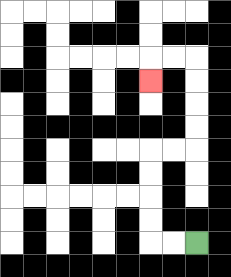{'start': '[8, 10]', 'end': '[6, 3]', 'path_directions': 'L,L,U,U,U,U,R,R,U,U,U,U,L,L,D', 'path_coordinates': '[[8, 10], [7, 10], [6, 10], [6, 9], [6, 8], [6, 7], [6, 6], [7, 6], [8, 6], [8, 5], [8, 4], [8, 3], [8, 2], [7, 2], [6, 2], [6, 3]]'}